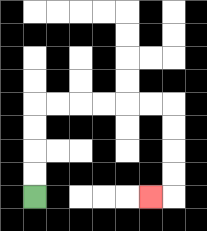{'start': '[1, 8]', 'end': '[6, 8]', 'path_directions': 'U,U,U,U,R,R,R,R,R,R,D,D,D,D,L', 'path_coordinates': '[[1, 8], [1, 7], [1, 6], [1, 5], [1, 4], [2, 4], [3, 4], [4, 4], [5, 4], [6, 4], [7, 4], [7, 5], [7, 6], [7, 7], [7, 8], [6, 8]]'}